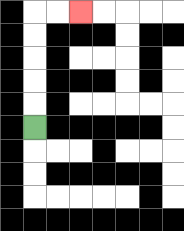{'start': '[1, 5]', 'end': '[3, 0]', 'path_directions': 'U,U,U,U,U,R,R', 'path_coordinates': '[[1, 5], [1, 4], [1, 3], [1, 2], [1, 1], [1, 0], [2, 0], [3, 0]]'}